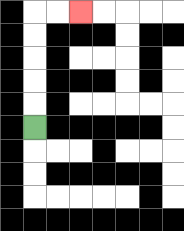{'start': '[1, 5]', 'end': '[3, 0]', 'path_directions': 'U,U,U,U,U,R,R', 'path_coordinates': '[[1, 5], [1, 4], [1, 3], [1, 2], [1, 1], [1, 0], [2, 0], [3, 0]]'}